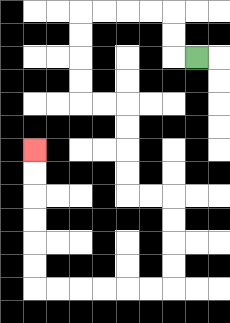{'start': '[8, 2]', 'end': '[1, 6]', 'path_directions': 'L,U,U,L,L,L,L,D,D,D,D,R,R,D,D,D,D,R,R,D,D,D,D,L,L,L,L,L,L,U,U,U,U,U,U', 'path_coordinates': '[[8, 2], [7, 2], [7, 1], [7, 0], [6, 0], [5, 0], [4, 0], [3, 0], [3, 1], [3, 2], [3, 3], [3, 4], [4, 4], [5, 4], [5, 5], [5, 6], [5, 7], [5, 8], [6, 8], [7, 8], [7, 9], [7, 10], [7, 11], [7, 12], [6, 12], [5, 12], [4, 12], [3, 12], [2, 12], [1, 12], [1, 11], [1, 10], [1, 9], [1, 8], [1, 7], [1, 6]]'}